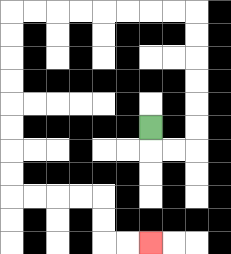{'start': '[6, 5]', 'end': '[6, 10]', 'path_directions': 'D,R,R,U,U,U,U,U,U,L,L,L,L,L,L,L,L,D,D,D,D,D,D,D,D,R,R,R,R,D,D,R,R', 'path_coordinates': '[[6, 5], [6, 6], [7, 6], [8, 6], [8, 5], [8, 4], [8, 3], [8, 2], [8, 1], [8, 0], [7, 0], [6, 0], [5, 0], [4, 0], [3, 0], [2, 0], [1, 0], [0, 0], [0, 1], [0, 2], [0, 3], [0, 4], [0, 5], [0, 6], [0, 7], [0, 8], [1, 8], [2, 8], [3, 8], [4, 8], [4, 9], [4, 10], [5, 10], [6, 10]]'}